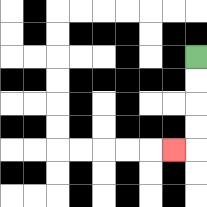{'start': '[8, 2]', 'end': '[7, 6]', 'path_directions': 'D,D,D,D,L', 'path_coordinates': '[[8, 2], [8, 3], [8, 4], [8, 5], [8, 6], [7, 6]]'}